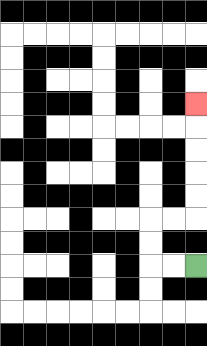{'start': '[8, 11]', 'end': '[8, 4]', 'path_directions': 'L,L,U,U,R,R,U,U,U,U,U', 'path_coordinates': '[[8, 11], [7, 11], [6, 11], [6, 10], [6, 9], [7, 9], [8, 9], [8, 8], [8, 7], [8, 6], [8, 5], [8, 4]]'}